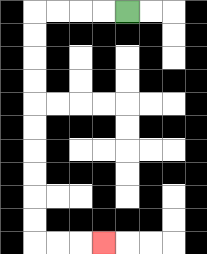{'start': '[5, 0]', 'end': '[4, 10]', 'path_directions': 'L,L,L,L,D,D,D,D,D,D,D,D,D,D,R,R,R', 'path_coordinates': '[[5, 0], [4, 0], [3, 0], [2, 0], [1, 0], [1, 1], [1, 2], [1, 3], [1, 4], [1, 5], [1, 6], [1, 7], [1, 8], [1, 9], [1, 10], [2, 10], [3, 10], [4, 10]]'}